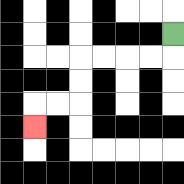{'start': '[7, 1]', 'end': '[1, 5]', 'path_directions': 'D,L,L,L,L,D,D,L,L,D', 'path_coordinates': '[[7, 1], [7, 2], [6, 2], [5, 2], [4, 2], [3, 2], [3, 3], [3, 4], [2, 4], [1, 4], [1, 5]]'}